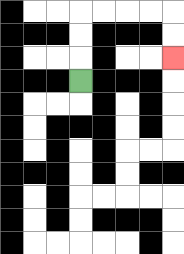{'start': '[3, 3]', 'end': '[7, 2]', 'path_directions': 'U,U,U,R,R,R,R,D,D', 'path_coordinates': '[[3, 3], [3, 2], [3, 1], [3, 0], [4, 0], [5, 0], [6, 0], [7, 0], [7, 1], [7, 2]]'}